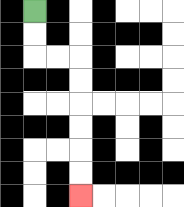{'start': '[1, 0]', 'end': '[3, 8]', 'path_directions': 'D,D,R,R,D,D,D,D,D,D', 'path_coordinates': '[[1, 0], [1, 1], [1, 2], [2, 2], [3, 2], [3, 3], [3, 4], [3, 5], [3, 6], [3, 7], [3, 8]]'}